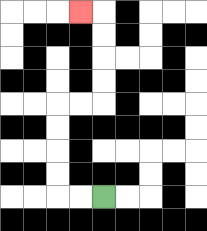{'start': '[4, 8]', 'end': '[3, 0]', 'path_directions': 'L,L,U,U,U,U,R,R,U,U,U,U,L', 'path_coordinates': '[[4, 8], [3, 8], [2, 8], [2, 7], [2, 6], [2, 5], [2, 4], [3, 4], [4, 4], [4, 3], [4, 2], [4, 1], [4, 0], [3, 0]]'}